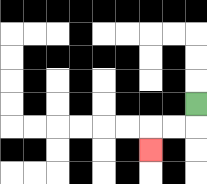{'start': '[8, 4]', 'end': '[6, 6]', 'path_directions': 'D,L,L,D', 'path_coordinates': '[[8, 4], [8, 5], [7, 5], [6, 5], [6, 6]]'}